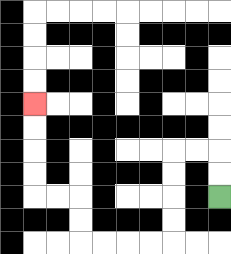{'start': '[9, 8]', 'end': '[1, 4]', 'path_directions': 'U,U,L,L,D,D,D,D,L,L,L,L,U,U,L,L,U,U,U,U', 'path_coordinates': '[[9, 8], [9, 7], [9, 6], [8, 6], [7, 6], [7, 7], [7, 8], [7, 9], [7, 10], [6, 10], [5, 10], [4, 10], [3, 10], [3, 9], [3, 8], [2, 8], [1, 8], [1, 7], [1, 6], [1, 5], [1, 4]]'}